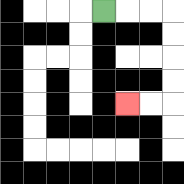{'start': '[4, 0]', 'end': '[5, 4]', 'path_directions': 'R,R,R,D,D,D,D,L,L', 'path_coordinates': '[[4, 0], [5, 0], [6, 0], [7, 0], [7, 1], [7, 2], [7, 3], [7, 4], [6, 4], [5, 4]]'}